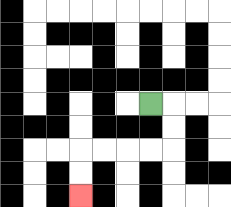{'start': '[6, 4]', 'end': '[3, 8]', 'path_directions': 'R,D,D,L,L,L,L,D,D', 'path_coordinates': '[[6, 4], [7, 4], [7, 5], [7, 6], [6, 6], [5, 6], [4, 6], [3, 6], [3, 7], [3, 8]]'}